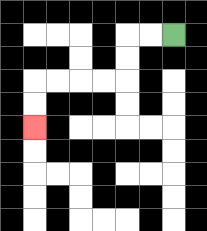{'start': '[7, 1]', 'end': '[1, 5]', 'path_directions': 'L,L,D,D,L,L,L,L,D,D', 'path_coordinates': '[[7, 1], [6, 1], [5, 1], [5, 2], [5, 3], [4, 3], [3, 3], [2, 3], [1, 3], [1, 4], [1, 5]]'}